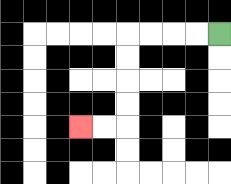{'start': '[9, 1]', 'end': '[3, 5]', 'path_directions': 'L,L,L,L,D,D,D,D,L,L', 'path_coordinates': '[[9, 1], [8, 1], [7, 1], [6, 1], [5, 1], [5, 2], [5, 3], [5, 4], [5, 5], [4, 5], [3, 5]]'}